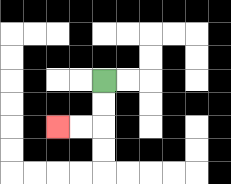{'start': '[4, 3]', 'end': '[2, 5]', 'path_directions': 'D,D,L,L', 'path_coordinates': '[[4, 3], [4, 4], [4, 5], [3, 5], [2, 5]]'}